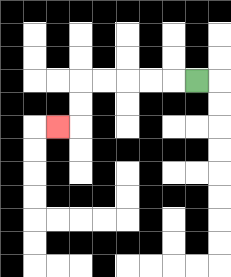{'start': '[8, 3]', 'end': '[2, 5]', 'path_directions': 'L,L,L,L,L,D,D,L', 'path_coordinates': '[[8, 3], [7, 3], [6, 3], [5, 3], [4, 3], [3, 3], [3, 4], [3, 5], [2, 5]]'}